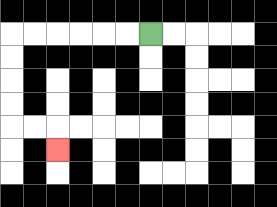{'start': '[6, 1]', 'end': '[2, 6]', 'path_directions': 'L,L,L,L,L,L,D,D,D,D,R,R,D', 'path_coordinates': '[[6, 1], [5, 1], [4, 1], [3, 1], [2, 1], [1, 1], [0, 1], [0, 2], [0, 3], [0, 4], [0, 5], [1, 5], [2, 5], [2, 6]]'}